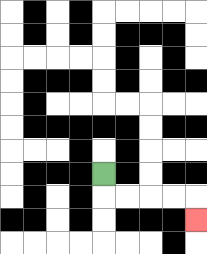{'start': '[4, 7]', 'end': '[8, 9]', 'path_directions': 'D,R,R,R,R,D', 'path_coordinates': '[[4, 7], [4, 8], [5, 8], [6, 8], [7, 8], [8, 8], [8, 9]]'}